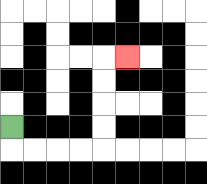{'start': '[0, 5]', 'end': '[5, 2]', 'path_directions': 'D,R,R,R,R,U,U,U,U,R', 'path_coordinates': '[[0, 5], [0, 6], [1, 6], [2, 6], [3, 6], [4, 6], [4, 5], [4, 4], [4, 3], [4, 2], [5, 2]]'}